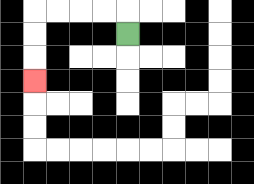{'start': '[5, 1]', 'end': '[1, 3]', 'path_directions': 'U,L,L,L,L,D,D,D', 'path_coordinates': '[[5, 1], [5, 0], [4, 0], [3, 0], [2, 0], [1, 0], [1, 1], [1, 2], [1, 3]]'}